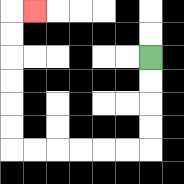{'start': '[6, 2]', 'end': '[1, 0]', 'path_directions': 'D,D,D,D,L,L,L,L,L,L,U,U,U,U,U,U,R', 'path_coordinates': '[[6, 2], [6, 3], [6, 4], [6, 5], [6, 6], [5, 6], [4, 6], [3, 6], [2, 6], [1, 6], [0, 6], [0, 5], [0, 4], [0, 3], [0, 2], [0, 1], [0, 0], [1, 0]]'}